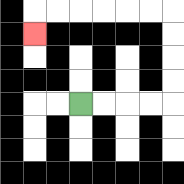{'start': '[3, 4]', 'end': '[1, 1]', 'path_directions': 'R,R,R,R,U,U,U,U,L,L,L,L,L,L,D', 'path_coordinates': '[[3, 4], [4, 4], [5, 4], [6, 4], [7, 4], [7, 3], [7, 2], [7, 1], [7, 0], [6, 0], [5, 0], [4, 0], [3, 0], [2, 0], [1, 0], [1, 1]]'}